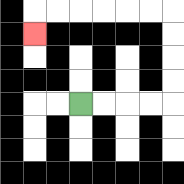{'start': '[3, 4]', 'end': '[1, 1]', 'path_directions': 'R,R,R,R,U,U,U,U,L,L,L,L,L,L,D', 'path_coordinates': '[[3, 4], [4, 4], [5, 4], [6, 4], [7, 4], [7, 3], [7, 2], [7, 1], [7, 0], [6, 0], [5, 0], [4, 0], [3, 0], [2, 0], [1, 0], [1, 1]]'}